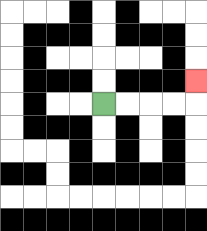{'start': '[4, 4]', 'end': '[8, 3]', 'path_directions': 'R,R,R,R,U', 'path_coordinates': '[[4, 4], [5, 4], [6, 4], [7, 4], [8, 4], [8, 3]]'}